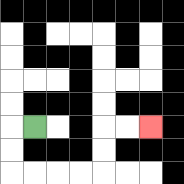{'start': '[1, 5]', 'end': '[6, 5]', 'path_directions': 'L,D,D,R,R,R,R,U,U,R,R', 'path_coordinates': '[[1, 5], [0, 5], [0, 6], [0, 7], [1, 7], [2, 7], [3, 7], [4, 7], [4, 6], [4, 5], [5, 5], [6, 5]]'}